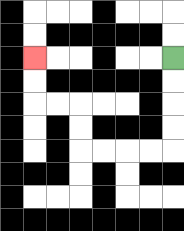{'start': '[7, 2]', 'end': '[1, 2]', 'path_directions': 'D,D,D,D,L,L,L,L,U,U,L,L,U,U', 'path_coordinates': '[[7, 2], [7, 3], [7, 4], [7, 5], [7, 6], [6, 6], [5, 6], [4, 6], [3, 6], [3, 5], [3, 4], [2, 4], [1, 4], [1, 3], [1, 2]]'}